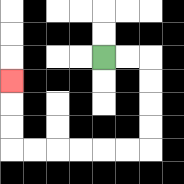{'start': '[4, 2]', 'end': '[0, 3]', 'path_directions': 'R,R,D,D,D,D,L,L,L,L,L,L,U,U,U', 'path_coordinates': '[[4, 2], [5, 2], [6, 2], [6, 3], [6, 4], [6, 5], [6, 6], [5, 6], [4, 6], [3, 6], [2, 6], [1, 6], [0, 6], [0, 5], [0, 4], [0, 3]]'}